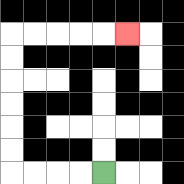{'start': '[4, 7]', 'end': '[5, 1]', 'path_directions': 'L,L,L,L,U,U,U,U,U,U,R,R,R,R,R', 'path_coordinates': '[[4, 7], [3, 7], [2, 7], [1, 7], [0, 7], [0, 6], [0, 5], [0, 4], [0, 3], [0, 2], [0, 1], [1, 1], [2, 1], [3, 1], [4, 1], [5, 1]]'}